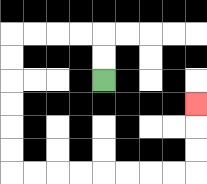{'start': '[4, 3]', 'end': '[8, 4]', 'path_directions': 'U,U,L,L,L,L,D,D,D,D,D,D,R,R,R,R,R,R,R,R,U,U,U', 'path_coordinates': '[[4, 3], [4, 2], [4, 1], [3, 1], [2, 1], [1, 1], [0, 1], [0, 2], [0, 3], [0, 4], [0, 5], [0, 6], [0, 7], [1, 7], [2, 7], [3, 7], [4, 7], [5, 7], [6, 7], [7, 7], [8, 7], [8, 6], [8, 5], [8, 4]]'}